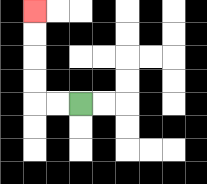{'start': '[3, 4]', 'end': '[1, 0]', 'path_directions': 'L,L,U,U,U,U', 'path_coordinates': '[[3, 4], [2, 4], [1, 4], [1, 3], [1, 2], [1, 1], [1, 0]]'}